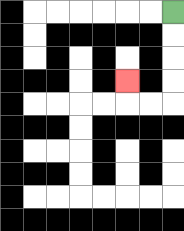{'start': '[7, 0]', 'end': '[5, 3]', 'path_directions': 'D,D,D,D,L,L,U', 'path_coordinates': '[[7, 0], [7, 1], [7, 2], [7, 3], [7, 4], [6, 4], [5, 4], [5, 3]]'}